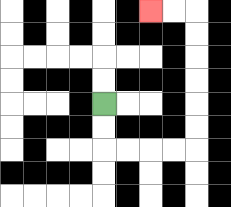{'start': '[4, 4]', 'end': '[6, 0]', 'path_directions': 'D,D,R,R,R,R,U,U,U,U,U,U,L,L', 'path_coordinates': '[[4, 4], [4, 5], [4, 6], [5, 6], [6, 6], [7, 6], [8, 6], [8, 5], [8, 4], [8, 3], [8, 2], [8, 1], [8, 0], [7, 0], [6, 0]]'}